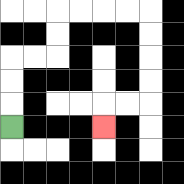{'start': '[0, 5]', 'end': '[4, 5]', 'path_directions': 'U,U,U,R,R,U,U,R,R,R,R,D,D,D,D,L,L,D', 'path_coordinates': '[[0, 5], [0, 4], [0, 3], [0, 2], [1, 2], [2, 2], [2, 1], [2, 0], [3, 0], [4, 0], [5, 0], [6, 0], [6, 1], [6, 2], [6, 3], [6, 4], [5, 4], [4, 4], [4, 5]]'}